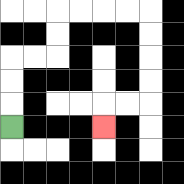{'start': '[0, 5]', 'end': '[4, 5]', 'path_directions': 'U,U,U,R,R,U,U,R,R,R,R,D,D,D,D,L,L,D', 'path_coordinates': '[[0, 5], [0, 4], [0, 3], [0, 2], [1, 2], [2, 2], [2, 1], [2, 0], [3, 0], [4, 0], [5, 0], [6, 0], [6, 1], [6, 2], [6, 3], [6, 4], [5, 4], [4, 4], [4, 5]]'}